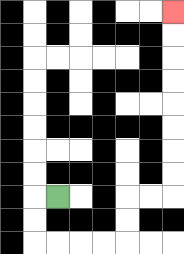{'start': '[2, 8]', 'end': '[7, 0]', 'path_directions': 'L,D,D,R,R,R,R,U,U,R,R,U,U,U,U,U,U,U,U', 'path_coordinates': '[[2, 8], [1, 8], [1, 9], [1, 10], [2, 10], [3, 10], [4, 10], [5, 10], [5, 9], [5, 8], [6, 8], [7, 8], [7, 7], [7, 6], [7, 5], [7, 4], [7, 3], [7, 2], [7, 1], [7, 0]]'}